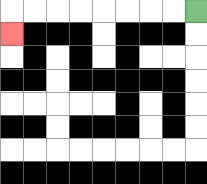{'start': '[8, 0]', 'end': '[0, 1]', 'path_directions': 'L,L,L,L,L,L,L,L,D', 'path_coordinates': '[[8, 0], [7, 0], [6, 0], [5, 0], [4, 0], [3, 0], [2, 0], [1, 0], [0, 0], [0, 1]]'}